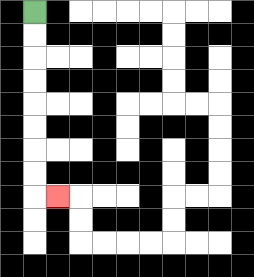{'start': '[1, 0]', 'end': '[2, 8]', 'path_directions': 'D,D,D,D,D,D,D,D,R', 'path_coordinates': '[[1, 0], [1, 1], [1, 2], [1, 3], [1, 4], [1, 5], [1, 6], [1, 7], [1, 8], [2, 8]]'}